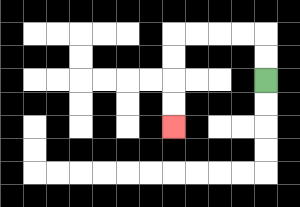{'start': '[11, 3]', 'end': '[7, 5]', 'path_directions': 'U,U,L,L,L,L,D,D,D,D', 'path_coordinates': '[[11, 3], [11, 2], [11, 1], [10, 1], [9, 1], [8, 1], [7, 1], [7, 2], [7, 3], [7, 4], [7, 5]]'}